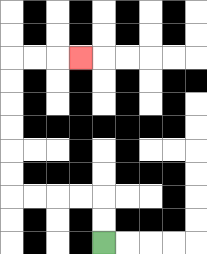{'start': '[4, 10]', 'end': '[3, 2]', 'path_directions': 'U,U,L,L,L,L,U,U,U,U,U,U,R,R,R', 'path_coordinates': '[[4, 10], [4, 9], [4, 8], [3, 8], [2, 8], [1, 8], [0, 8], [0, 7], [0, 6], [0, 5], [0, 4], [0, 3], [0, 2], [1, 2], [2, 2], [3, 2]]'}